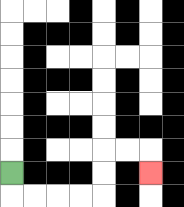{'start': '[0, 7]', 'end': '[6, 7]', 'path_directions': 'D,R,R,R,R,U,U,R,R,D', 'path_coordinates': '[[0, 7], [0, 8], [1, 8], [2, 8], [3, 8], [4, 8], [4, 7], [4, 6], [5, 6], [6, 6], [6, 7]]'}